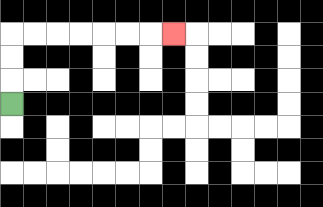{'start': '[0, 4]', 'end': '[7, 1]', 'path_directions': 'U,U,U,R,R,R,R,R,R,R', 'path_coordinates': '[[0, 4], [0, 3], [0, 2], [0, 1], [1, 1], [2, 1], [3, 1], [4, 1], [5, 1], [6, 1], [7, 1]]'}